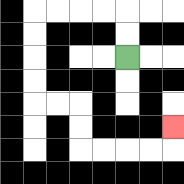{'start': '[5, 2]', 'end': '[7, 5]', 'path_directions': 'U,U,L,L,L,L,D,D,D,D,R,R,D,D,R,R,R,R,U', 'path_coordinates': '[[5, 2], [5, 1], [5, 0], [4, 0], [3, 0], [2, 0], [1, 0], [1, 1], [1, 2], [1, 3], [1, 4], [2, 4], [3, 4], [3, 5], [3, 6], [4, 6], [5, 6], [6, 6], [7, 6], [7, 5]]'}